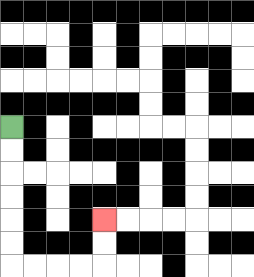{'start': '[0, 5]', 'end': '[4, 9]', 'path_directions': 'D,D,D,D,D,D,R,R,R,R,U,U', 'path_coordinates': '[[0, 5], [0, 6], [0, 7], [0, 8], [0, 9], [0, 10], [0, 11], [1, 11], [2, 11], [3, 11], [4, 11], [4, 10], [4, 9]]'}